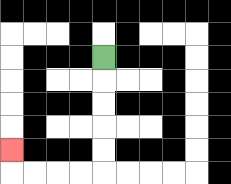{'start': '[4, 2]', 'end': '[0, 6]', 'path_directions': 'D,D,D,D,D,L,L,L,L,U', 'path_coordinates': '[[4, 2], [4, 3], [4, 4], [4, 5], [4, 6], [4, 7], [3, 7], [2, 7], [1, 7], [0, 7], [0, 6]]'}